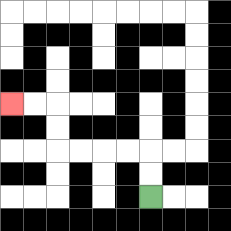{'start': '[6, 8]', 'end': '[0, 4]', 'path_directions': 'U,U,L,L,L,L,U,U,L,L', 'path_coordinates': '[[6, 8], [6, 7], [6, 6], [5, 6], [4, 6], [3, 6], [2, 6], [2, 5], [2, 4], [1, 4], [0, 4]]'}